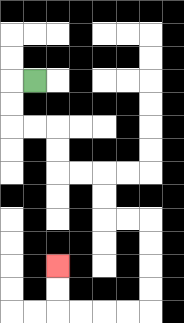{'start': '[1, 3]', 'end': '[2, 11]', 'path_directions': 'L,D,D,R,R,D,D,R,R,D,D,R,R,D,D,D,D,L,L,L,L,U,U', 'path_coordinates': '[[1, 3], [0, 3], [0, 4], [0, 5], [1, 5], [2, 5], [2, 6], [2, 7], [3, 7], [4, 7], [4, 8], [4, 9], [5, 9], [6, 9], [6, 10], [6, 11], [6, 12], [6, 13], [5, 13], [4, 13], [3, 13], [2, 13], [2, 12], [2, 11]]'}